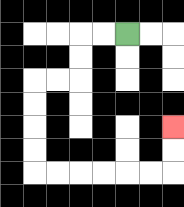{'start': '[5, 1]', 'end': '[7, 5]', 'path_directions': 'L,L,D,D,L,L,D,D,D,D,R,R,R,R,R,R,U,U', 'path_coordinates': '[[5, 1], [4, 1], [3, 1], [3, 2], [3, 3], [2, 3], [1, 3], [1, 4], [1, 5], [1, 6], [1, 7], [2, 7], [3, 7], [4, 7], [5, 7], [6, 7], [7, 7], [7, 6], [7, 5]]'}